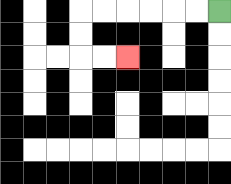{'start': '[9, 0]', 'end': '[5, 2]', 'path_directions': 'L,L,L,L,L,L,D,D,R,R', 'path_coordinates': '[[9, 0], [8, 0], [7, 0], [6, 0], [5, 0], [4, 0], [3, 0], [3, 1], [3, 2], [4, 2], [5, 2]]'}